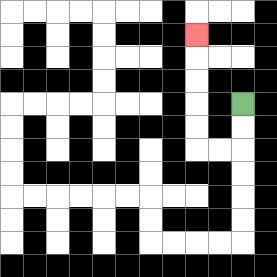{'start': '[10, 4]', 'end': '[8, 1]', 'path_directions': 'D,D,L,L,U,U,U,U,U', 'path_coordinates': '[[10, 4], [10, 5], [10, 6], [9, 6], [8, 6], [8, 5], [8, 4], [8, 3], [8, 2], [8, 1]]'}